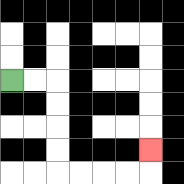{'start': '[0, 3]', 'end': '[6, 6]', 'path_directions': 'R,R,D,D,D,D,R,R,R,R,U', 'path_coordinates': '[[0, 3], [1, 3], [2, 3], [2, 4], [2, 5], [2, 6], [2, 7], [3, 7], [4, 7], [5, 7], [6, 7], [6, 6]]'}